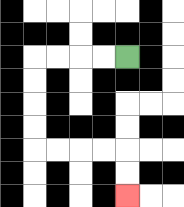{'start': '[5, 2]', 'end': '[5, 8]', 'path_directions': 'L,L,L,L,D,D,D,D,R,R,R,R,D,D', 'path_coordinates': '[[5, 2], [4, 2], [3, 2], [2, 2], [1, 2], [1, 3], [1, 4], [1, 5], [1, 6], [2, 6], [3, 6], [4, 6], [5, 6], [5, 7], [5, 8]]'}